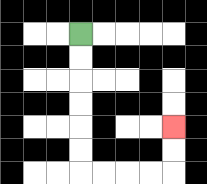{'start': '[3, 1]', 'end': '[7, 5]', 'path_directions': 'D,D,D,D,D,D,R,R,R,R,U,U', 'path_coordinates': '[[3, 1], [3, 2], [3, 3], [3, 4], [3, 5], [3, 6], [3, 7], [4, 7], [5, 7], [6, 7], [7, 7], [7, 6], [7, 5]]'}